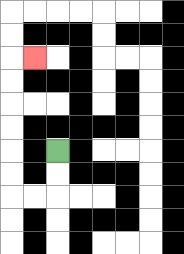{'start': '[2, 6]', 'end': '[1, 2]', 'path_directions': 'D,D,L,L,U,U,U,U,U,U,R', 'path_coordinates': '[[2, 6], [2, 7], [2, 8], [1, 8], [0, 8], [0, 7], [0, 6], [0, 5], [0, 4], [0, 3], [0, 2], [1, 2]]'}